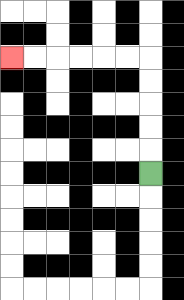{'start': '[6, 7]', 'end': '[0, 2]', 'path_directions': 'U,U,U,U,U,L,L,L,L,L,L', 'path_coordinates': '[[6, 7], [6, 6], [6, 5], [6, 4], [6, 3], [6, 2], [5, 2], [4, 2], [3, 2], [2, 2], [1, 2], [0, 2]]'}